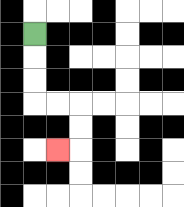{'start': '[1, 1]', 'end': '[2, 6]', 'path_directions': 'D,D,D,R,R,D,D,L', 'path_coordinates': '[[1, 1], [1, 2], [1, 3], [1, 4], [2, 4], [3, 4], [3, 5], [3, 6], [2, 6]]'}